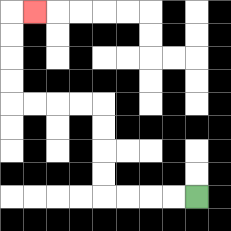{'start': '[8, 8]', 'end': '[1, 0]', 'path_directions': 'L,L,L,L,U,U,U,U,L,L,L,L,U,U,U,U,R', 'path_coordinates': '[[8, 8], [7, 8], [6, 8], [5, 8], [4, 8], [4, 7], [4, 6], [4, 5], [4, 4], [3, 4], [2, 4], [1, 4], [0, 4], [0, 3], [0, 2], [0, 1], [0, 0], [1, 0]]'}